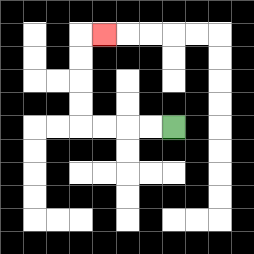{'start': '[7, 5]', 'end': '[4, 1]', 'path_directions': 'L,L,L,L,U,U,U,U,R', 'path_coordinates': '[[7, 5], [6, 5], [5, 5], [4, 5], [3, 5], [3, 4], [3, 3], [3, 2], [3, 1], [4, 1]]'}